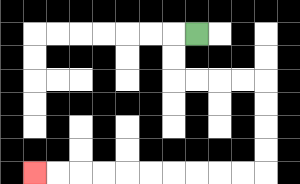{'start': '[8, 1]', 'end': '[1, 7]', 'path_directions': 'L,D,D,R,R,R,R,D,D,D,D,L,L,L,L,L,L,L,L,L,L', 'path_coordinates': '[[8, 1], [7, 1], [7, 2], [7, 3], [8, 3], [9, 3], [10, 3], [11, 3], [11, 4], [11, 5], [11, 6], [11, 7], [10, 7], [9, 7], [8, 7], [7, 7], [6, 7], [5, 7], [4, 7], [3, 7], [2, 7], [1, 7]]'}